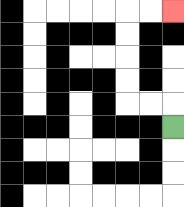{'start': '[7, 5]', 'end': '[7, 0]', 'path_directions': 'U,L,L,U,U,U,U,R,R', 'path_coordinates': '[[7, 5], [7, 4], [6, 4], [5, 4], [5, 3], [5, 2], [5, 1], [5, 0], [6, 0], [7, 0]]'}